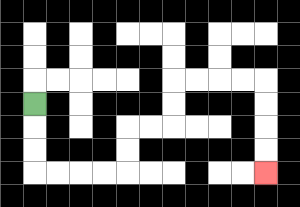{'start': '[1, 4]', 'end': '[11, 7]', 'path_directions': 'D,D,D,R,R,R,R,U,U,R,R,U,U,R,R,R,R,D,D,D,D', 'path_coordinates': '[[1, 4], [1, 5], [1, 6], [1, 7], [2, 7], [3, 7], [4, 7], [5, 7], [5, 6], [5, 5], [6, 5], [7, 5], [7, 4], [7, 3], [8, 3], [9, 3], [10, 3], [11, 3], [11, 4], [11, 5], [11, 6], [11, 7]]'}